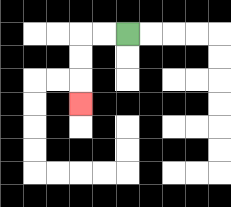{'start': '[5, 1]', 'end': '[3, 4]', 'path_directions': 'L,L,D,D,D', 'path_coordinates': '[[5, 1], [4, 1], [3, 1], [3, 2], [3, 3], [3, 4]]'}